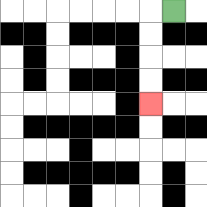{'start': '[7, 0]', 'end': '[6, 4]', 'path_directions': 'L,D,D,D,D', 'path_coordinates': '[[7, 0], [6, 0], [6, 1], [6, 2], [6, 3], [6, 4]]'}